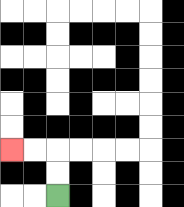{'start': '[2, 8]', 'end': '[0, 6]', 'path_directions': 'U,U,L,L', 'path_coordinates': '[[2, 8], [2, 7], [2, 6], [1, 6], [0, 6]]'}